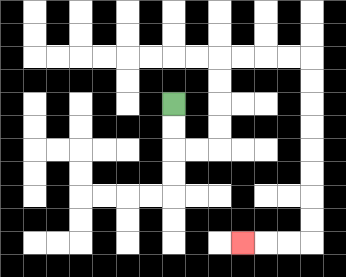{'start': '[7, 4]', 'end': '[10, 10]', 'path_directions': 'D,D,R,R,U,U,U,U,R,R,R,R,D,D,D,D,D,D,D,D,L,L,L', 'path_coordinates': '[[7, 4], [7, 5], [7, 6], [8, 6], [9, 6], [9, 5], [9, 4], [9, 3], [9, 2], [10, 2], [11, 2], [12, 2], [13, 2], [13, 3], [13, 4], [13, 5], [13, 6], [13, 7], [13, 8], [13, 9], [13, 10], [12, 10], [11, 10], [10, 10]]'}